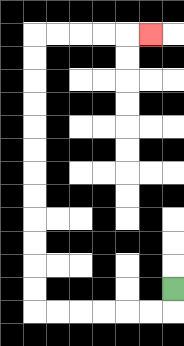{'start': '[7, 12]', 'end': '[6, 1]', 'path_directions': 'D,L,L,L,L,L,L,U,U,U,U,U,U,U,U,U,U,U,U,R,R,R,R,R', 'path_coordinates': '[[7, 12], [7, 13], [6, 13], [5, 13], [4, 13], [3, 13], [2, 13], [1, 13], [1, 12], [1, 11], [1, 10], [1, 9], [1, 8], [1, 7], [1, 6], [1, 5], [1, 4], [1, 3], [1, 2], [1, 1], [2, 1], [3, 1], [4, 1], [5, 1], [6, 1]]'}